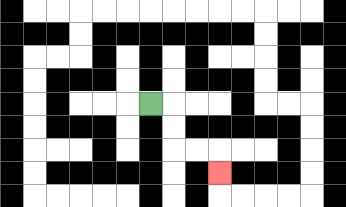{'start': '[6, 4]', 'end': '[9, 7]', 'path_directions': 'R,D,D,R,R,D', 'path_coordinates': '[[6, 4], [7, 4], [7, 5], [7, 6], [8, 6], [9, 6], [9, 7]]'}